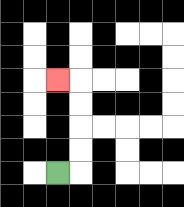{'start': '[2, 7]', 'end': '[2, 3]', 'path_directions': 'R,U,U,U,U,L', 'path_coordinates': '[[2, 7], [3, 7], [3, 6], [3, 5], [3, 4], [3, 3], [2, 3]]'}